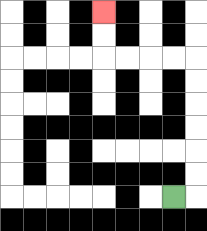{'start': '[7, 8]', 'end': '[4, 0]', 'path_directions': 'R,U,U,U,U,U,U,L,L,L,L,U,U', 'path_coordinates': '[[7, 8], [8, 8], [8, 7], [8, 6], [8, 5], [8, 4], [8, 3], [8, 2], [7, 2], [6, 2], [5, 2], [4, 2], [4, 1], [4, 0]]'}